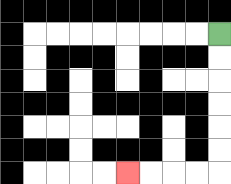{'start': '[9, 1]', 'end': '[5, 7]', 'path_directions': 'D,D,D,D,D,D,L,L,L,L', 'path_coordinates': '[[9, 1], [9, 2], [9, 3], [9, 4], [9, 5], [9, 6], [9, 7], [8, 7], [7, 7], [6, 7], [5, 7]]'}